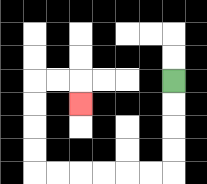{'start': '[7, 3]', 'end': '[3, 4]', 'path_directions': 'D,D,D,D,L,L,L,L,L,L,U,U,U,U,R,R,D', 'path_coordinates': '[[7, 3], [7, 4], [7, 5], [7, 6], [7, 7], [6, 7], [5, 7], [4, 7], [3, 7], [2, 7], [1, 7], [1, 6], [1, 5], [1, 4], [1, 3], [2, 3], [3, 3], [3, 4]]'}